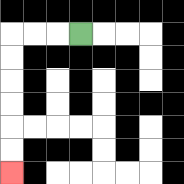{'start': '[3, 1]', 'end': '[0, 7]', 'path_directions': 'L,L,L,D,D,D,D,D,D', 'path_coordinates': '[[3, 1], [2, 1], [1, 1], [0, 1], [0, 2], [0, 3], [0, 4], [0, 5], [0, 6], [0, 7]]'}